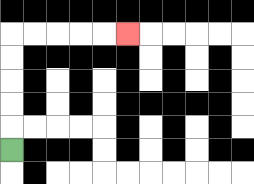{'start': '[0, 6]', 'end': '[5, 1]', 'path_directions': 'U,U,U,U,U,R,R,R,R,R', 'path_coordinates': '[[0, 6], [0, 5], [0, 4], [0, 3], [0, 2], [0, 1], [1, 1], [2, 1], [3, 1], [4, 1], [5, 1]]'}